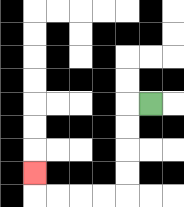{'start': '[6, 4]', 'end': '[1, 7]', 'path_directions': 'L,D,D,D,D,L,L,L,L,U', 'path_coordinates': '[[6, 4], [5, 4], [5, 5], [5, 6], [5, 7], [5, 8], [4, 8], [3, 8], [2, 8], [1, 8], [1, 7]]'}